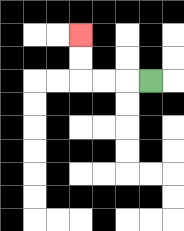{'start': '[6, 3]', 'end': '[3, 1]', 'path_directions': 'L,L,L,U,U', 'path_coordinates': '[[6, 3], [5, 3], [4, 3], [3, 3], [3, 2], [3, 1]]'}